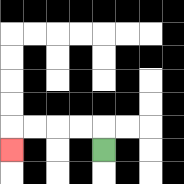{'start': '[4, 6]', 'end': '[0, 6]', 'path_directions': 'U,L,L,L,L,D', 'path_coordinates': '[[4, 6], [4, 5], [3, 5], [2, 5], [1, 5], [0, 5], [0, 6]]'}